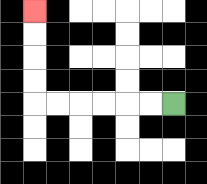{'start': '[7, 4]', 'end': '[1, 0]', 'path_directions': 'L,L,L,L,L,L,U,U,U,U', 'path_coordinates': '[[7, 4], [6, 4], [5, 4], [4, 4], [3, 4], [2, 4], [1, 4], [1, 3], [1, 2], [1, 1], [1, 0]]'}